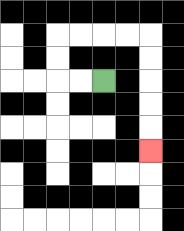{'start': '[4, 3]', 'end': '[6, 6]', 'path_directions': 'L,L,U,U,R,R,R,R,D,D,D,D,D', 'path_coordinates': '[[4, 3], [3, 3], [2, 3], [2, 2], [2, 1], [3, 1], [4, 1], [5, 1], [6, 1], [6, 2], [6, 3], [6, 4], [6, 5], [6, 6]]'}